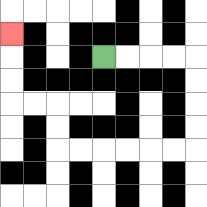{'start': '[4, 2]', 'end': '[0, 1]', 'path_directions': 'R,R,R,R,D,D,D,D,L,L,L,L,L,L,U,U,L,L,U,U,U', 'path_coordinates': '[[4, 2], [5, 2], [6, 2], [7, 2], [8, 2], [8, 3], [8, 4], [8, 5], [8, 6], [7, 6], [6, 6], [5, 6], [4, 6], [3, 6], [2, 6], [2, 5], [2, 4], [1, 4], [0, 4], [0, 3], [0, 2], [0, 1]]'}